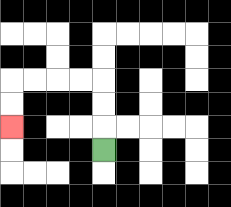{'start': '[4, 6]', 'end': '[0, 5]', 'path_directions': 'U,U,U,L,L,L,L,D,D', 'path_coordinates': '[[4, 6], [4, 5], [4, 4], [4, 3], [3, 3], [2, 3], [1, 3], [0, 3], [0, 4], [0, 5]]'}